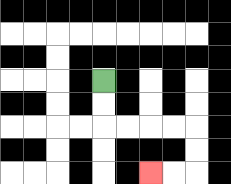{'start': '[4, 3]', 'end': '[6, 7]', 'path_directions': 'D,D,R,R,R,R,D,D,L,L', 'path_coordinates': '[[4, 3], [4, 4], [4, 5], [5, 5], [6, 5], [7, 5], [8, 5], [8, 6], [8, 7], [7, 7], [6, 7]]'}